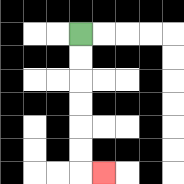{'start': '[3, 1]', 'end': '[4, 7]', 'path_directions': 'D,D,D,D,D,D,R', 'path_coordinates': '[[3, 1], [3, 2], [3, 3], [3, 4], [3, 5], [3, 6], [3, 7], [4, 7]]'}